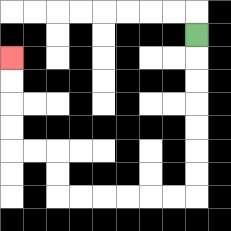{'start': '[8, 1]', 'end': '[0, 2]', 'path_directions': 'D,D,D,D,D,D,D,L,L,L,L,L,L,U,U,L,L,U,U,U,U', 'path_coordinates': '[[8, 1], [8, 2], [8, 3], [8, 4], [8, 5], [8, 6], [8, 7], [8, 8], [7, 8], [6, 8], [5, 8], [4, 8], [3, 8], [2, 8], [2, 7], [2, 6], [1, 6], [0, 6], [0, 5], [0, 4], [0, 3], [0, 2]]'}